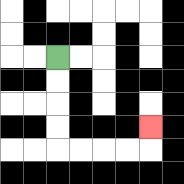{'start': '[2, 2]', 'end': '[6, 5]', 'path_directions': 'D,D,D,D,R,R,R,R,U', 'path_coordinates': '[[2, 2], [2, 3], [2, 4], [2, 5], [2, 6], [3, 6], [4, 6], [5, 6], [6, 6], [6, 5]]'}